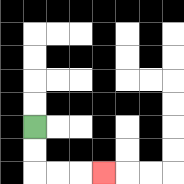{'start': '[1, 5]', 'end': '[4, 7]', 'path_directions': 'D,D,R,R,R', 'path_coordinates': '[[1, 5], [1, 6], [1, 7], [2, 7], [3, 7], [4, 7]]'}